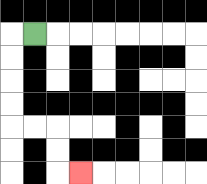{'start': '[1, 1]', 'end': '[3, 7]', 'path_directions': 'L,D,D,D,D,R,R,D,D,R', 'path_coordinates': '[[1, 1], [0, 1], [0, 2], [0, 3], [0, 4], [0, 5], [1, 5], [2, 5], [2, 6], [2, 7], [3, 7]]'}